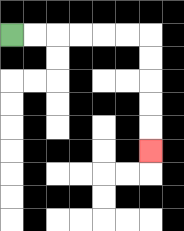{'start': '[0, 1]', 'end': '[6, 6]', 'path_directions': 'R,R,R,R,R,R,D,D,D,D,D', 'path_coordinates': '[[0, 1], [1, 1], [2, 1], [3, 1], [4, 1], [5, 1], [6, 1], [6, 2], [6, 3], [6, 4], [6, 5], [6, 6]]'}